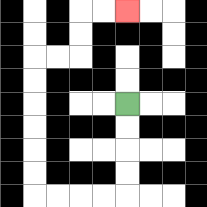{'start': '[5, 4]', 'end': '[5, 0]', 'path_directions': 'D,D,D,D,L,L,L,L,U,U,U,U,U,U,R,R,U,U,R,R', 'path_coordinates': '[[5, 4], [5, 5], [5, 6], [5, 7], [5, 8], [4, 8], [3, 8], [2, 8], [1, 8], [1, 7], [1, 6], [1, 5], [1, 4], [1, 3], [1, 2], [2, 2], [3, 2], [3, 1], [3, 0], [4, 0], [5, 0]]'}